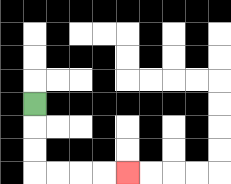{'start': '[1, 4]', 'end': '[5, 7]', 'path_directions': 'D,D,D,R,R,R,R', 'path_coordinates': '[[1, 4], [1, 5], [1, 6], [1, 7], [2, 7], [3, 7], [4, 7], [5, 7]]'}